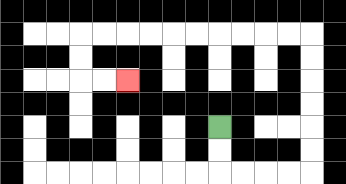{'start': '[9, 5]', 'end': '[5, 3]', 'path_directions': 'D,D,R,R,R,R,U,U,U,U,U,U,L,L,L,L,L,L,L,L,L,L,D,D,R,R', 'path_coordinates': '[[9, 5], [9, 6], [9, 7], [10, 7], [11, 7], [12, 7], [13, 7], [13, 6], [13, 5], [13, 4], [13, 3], [13, 2], [13, 1], [12, 1], [11, 1], [10, 1], [9, 1], [8, 1], [7, 1], [6, 1], [5, 1], [4, 1], [3, 1], [3, 2], [3, 3], [4, 3], [5, 3]]'}